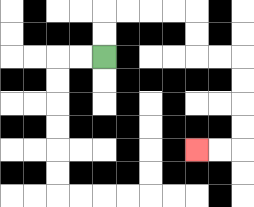{'start': '[4, 2]', 'end': '[8, 6]', 'path_directions': 'U,U,R,R,R,R,D,D,R,R,D,D,D,D,L,L', 'path_coordinates': '[[4, 2], [4, 1], [4, 0], [5, 0], [6, 0], [7, 0], [8, 0], [8, 1], [8, 2], [9, 2], [10, 2], [10, 3], [10, 4], [10, 5], [10, 6], [9, 6], [8, 6]]'}